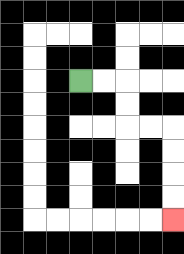{'start': '[3, 3]', 'end': '[7, 9]', 'path_directions': 'R,R,D,D,R,R,D,D,D,D', 'path_coordinates': '[[3, 3], [4, 3], [5, 3], [5, 4], [5, 5], [6, 5], [7, 5], [7, 6], [7, 7], [7, 8], [7, 9]]'}